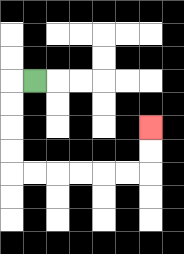{'start': '[1, 3]', 'end': '[6, 5]', 'path_directions': 'L,D,D,D,D,R,R,R,R,R,R,U,U', 'path_coordinates': '[[1, 3], [0, 3], [0, 4], [0, 5], [0, 6], [0, 7], [1, 7], [2, 7], [3, 7], [4, 7], [5, 7], [6, 7], [6, 6], [6, 5]]'}